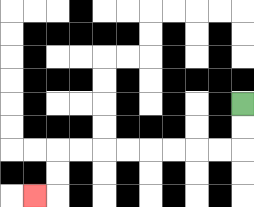{'start': '[10, 4]', 'end': '[1, 8]', 'path_directions': 'D,D,L,L,L,L,L,L,L,L,D,D,L', 'path_coordinates': '[[10, 4], [10, 5], [10, 6], [9, 6], [8, 6], [7, 6], [6, 6], [5, 6], [4, 6], [3, 6], [2, 6], [2, 7], [2, 8], [1, 8]]'}